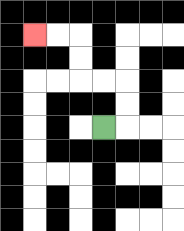{'start': '[4, 5]', 'end': '[1, 1]', 'path_directions': 'R,U,U,L,L,U,U,L,L', 'path_coordinates': '[[4, 5], [5, 5], [5, 4], [5, 3], [4, 3], [3, 3], [3, 2], [3, 1], [2, 1], [1, 1]]'}